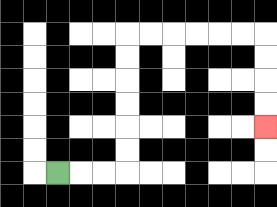{'start': '[2, 7]', 'end': '[11, 5]', 'path_directions': 'R,R,R,U,U,U,U,U,U,R,R,R,R,R,R,D,D,D,D', 'path_coordinates': '[[2, 7], [3, 7], [4, 7], [5, 7], [5, 6], [5, 5], [5, 4], [5, 3], [5, 2], [5, 1], [6, 1], [7, 1], [8, 1], [9, 1], [10, 1], [11, 1], [11, 2], [11, 3], [11, 4], [11, 5]]'}